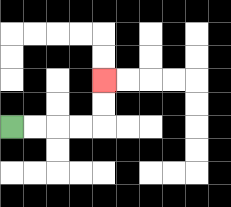{'start': '[0, 5]', 'end': '[4, 3]', 'path_directions': 'R,R,R,R,U,U', 'path_coordinates': '[[0, 5], [1, 5], [2, 5], [3, 5], [4, 5], [4, 4], [4, 3]]'}